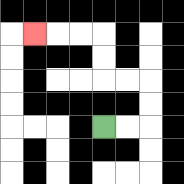{'start': '[4, 5]', 'end': '[1, 1]', 'path_directions': 'R,R,U,U,L,L,U,U,L,L,L', 'path_coordinates': '[[4, 5], [5, 5], [6, 5], [6, 4], [6, 3], [5, 3], [4, 3], [4, 2], [4, 1], [3, 1], [2, 1], [1, 1]]'}